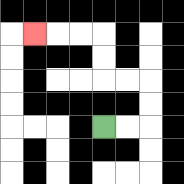{'start': '[4, 5]', 'end': '[1, 1]', 'path_directions': 'R,R,U,U,L,L,U,U,L,L,L', 'path_coordinates': '[[4, 5], [5, 5], [6, 5], [6, 4], [6, 3], [5, 3], [4, 3], [4, 2], [4, 1], [3, 1], [2, 1], [1, 1]]'}